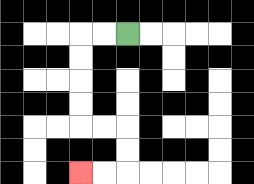{'start': '[5, 1]', 'end': '[3, 7]', 'path_directions': 'L,L,D,D,D,D,R,R,D,D,L,L', 'path_coordinates': '[[5, 1], [4, 1], [3, 1], [3, 2], [3, 3], [3, 4], [3, 5], [4, 5], [5, 5], [5, 6], [5, 7], [4, 7], [3, 7]]'}